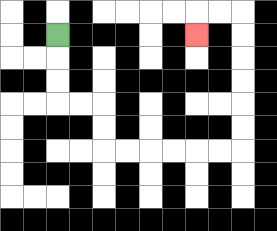{'start': '[2, 1]', 'end': '[8, 1]', 'path_directions': 'D,D,D,R,R,D,D,R,R,R,R,R,R,U,U,U,U,U,U,L,L,D', 'path_coordinates': '[[2, 1], [2, 2], [2, 3], [2, 4], [3, 4], [4, 4], [4, 5], [4, 6], [5, 6], [6, 6], [7, 6], [8, 6], [9, 6], [10, 6], [10, 5], [10, 4], [10, 3], [10, 2], [10, 1], [10, 0], [9, 0], [8, 0], [8, 1]]'}